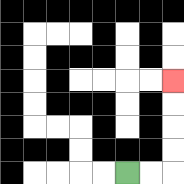{'start': '[5, 7]', 'end': '[7, 3]', 'path_directions': 'R,R,U,U,U,U', 'path_coordinates': '[[5, 7], [6, 7], [7, 7], [7, 6], [7, 5], [7, 4], [7, 3]]'}